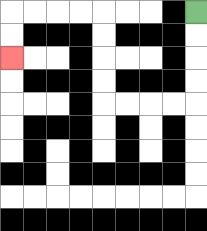{'start': '[8, 0]', 'end': '[0, 2]', 'path_directions': 'D,D,D,D,L,L,L,L,U,U,U,U,L,L,L,L,D,D', 'path_coordinates': '[[8, 0], [8, 1], [8, 2], [8, 3], [8, 4], [7, 4], [6, 4], [5, 4], [4, 4], [4, 3], [4, 2], [4, 1], [4, 0], [3, 0], [2, 0], [1, 0], [0, 0], [0, 1], [0, 2]]'}